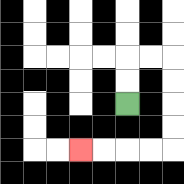{'start': '[5, 4]', 'end': '[3, 6]', 'path_directions': 'U,U,R,R,D,D,D,D,L,L,L,L', 'path_coordinates': '[[5, 4], [5, 3], [5, 2], [6, 2], [7, 2], [7, 3], [7, 4], [7, 5], [7, 6], [6, 6], [5, 6], [4, 6], [3, 6]]'}